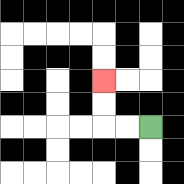{'start': '[6, 5]', 'end': '[4, 3]', 'path_directions': 'L,L,U,U', 'path_coordinates': '[[6, 5], [5, 5], [4, 5], [4, 4], [4, 3]]'}